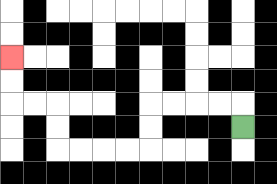{'start': '[10, 5]', 'end': '[0, 2]', 'path_directions': 'U,L,L,L,L,D,D,L,L,L,L,U,U,L,L,U,U', 'path_coordinates': '[[10, 5], [10, 4], [9, 4], [8, 4], [7, 4], [6, 4], [6, 5], [6, 6], [5, 6], [4, 6], [3, 6], [2, 6], [2, 5], [2, 4], [1, 4], [0, 4], [0, 3], [0, 2]]'}